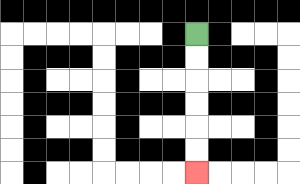{'start': '[8, 1]', 'end': '[8, 7]', 'path_directions': 'D,D,D,D,D,D', 'path_coordinates': '[[8, 1], [8, 2], [8, 3], [8, 4], [8, 5], [8, 6], [8, 7]]'}